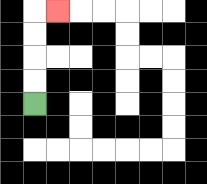{'start': '[1, 4]', 'end': '[2, 0]', 'path_directions': 'U,U,U,U,R', 'path_coordinates': '[[1, 4], [1, 3], [1, 2], [1, 1], [1, 0], [2, 0]]'}